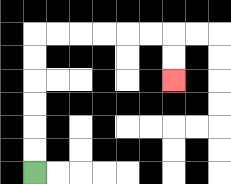{'start': '[1, 7]', 'end': '[7, 3]', 'path_directions': 'U,U,U,U,U,U,R,R,R,R,R,R,D,D', 'path_coordinates': '[[1, 7], [1, 6], [1, 5], [1, 4], [1, 3], [1, 2], [1, 1], [2, 1], [3, 1], [4, 1], [5, 1], [6, 1], [7, 1], [7, 2], [7, 3]]'}